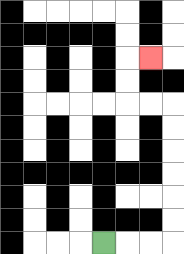{'start': '[4, 10]', 'end': '[6, 2]', 'path_directions': 'R,R,R,U,U,U,U,U,U,L,L,U,U,R', 'path_coordinates': '[[4, 10], [5, 10], [6, 10], [7, 10], [7, 9], [7, 8], [7, 7], [7, 6], [7, 5], [7, 4], [6, 4], [5, 4], [5, 3], [5, 2], [6, 2]]'}